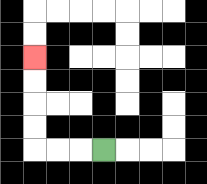{'start': '[4, 6]', 'end': '[1, 2]', 'path_directions': 'L,L,L,U,U,U,U', 'path_coordinates': '[[4, 6], [3, 6], [2, 6], [1, 6], [1, 5], [1, 4], [1, 3], [1, 2]]'}